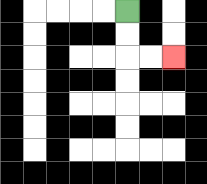{'start': '[5, 0]', 'end': '[7, 2]', 'path_directions': 'D,D,R,R', 'path_coordinates': '[[5, 0], [5, 1], [5, 2], [6, 2], [7, 2]]'}